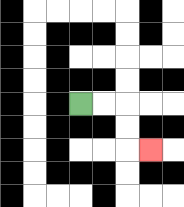{'start': '[3, 4]', 'end': '[6, 6]', 'path_directions': 'R,R,D,D,R', 'path_coordinates': '[[3, 4], [4, 4], [5, 4], [5, 5], [5, 6], [6, 6]]'}